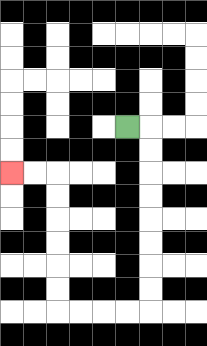{'start': '[5, 5]', 'end': '[0, 7]', 'path_directions': 'R,D,D,D,D,D,D,D,D,L,L,L,L,U,U,U,U,U,U,L,L', 'path_coordinates': '[[5, 5], [6, 5], [6, 6], [6, 7], [6, 8], [6, 9], [6, 10], [6, 11], [6, 12], [6, 13], [5, 13], [4, 13], [3, 13], [2, 13], [2, 12], [2, 11], [2, 10], [2, 9], [2, 8], [2, 7], [1, 7], [0, 7]]'}